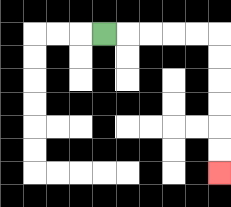{'start': '[4, 1]', 'end': '[9, 7]', 'path_directions': 'R,R,R,R,R,D,D,D,D,D,D', 'path_coordinates': '[[4, 1], [5, 1], [6, 1], [7, 1], [8, 1], [9, 1], [9, 2], [9, 3], [9, 4], [9, 5], [9, 6], [9, 7]]'}